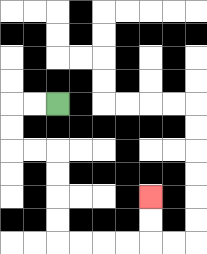{'start': '[2, 4]', 'end': '[6, 8]', 'path_directions': 'L,L,D,D,R,R,D,D,D,D,R,R,R,R,U,U', 'path_coordinates': '[[2, 4], [1, 4], [0, 4], [0, 5], [0, 6], [1, 6], [2, 6], [2, 7], [2, 8], [2, 9], [2, 10], [3, 10], [4, 10], [5, 10], [6, 10], [6, 9], [6, 8]]'}